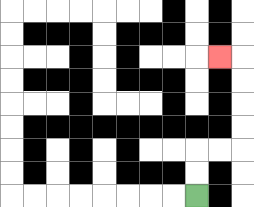{'start': '[8, 8]', 'end': '[9, 2]', 'path_directions': 'U,U,R,R,U,U,U,U,L', 'path_coordinates': '[[8, 8], [8, 7], [8, 6], [9, 6], [10, 6], [10, 5], [10, 4], [10, 3], [10, 2], [9, 2]]'}